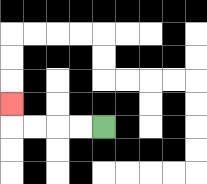{'start': '[4, 5]', 'end': '[0, 4]', 'path_directions': 'L,L,L,L,U', 'path_coordinates': '[[4, 5], [3, 5], [2, 5], [1, 5], [0, 5], [0, 4]]'}